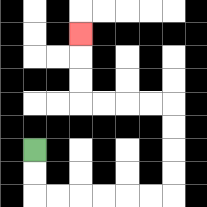{'start': '[1, 6]', 'end': '[3, 1]', 'path_directions': 'D,D,R,R,R,R,R,R,U,U,U,U,L,L,L,L,U,U,U', 'path_coordinates': '[[1, 6], [1, 7], [1, 8], [2, 8], [3, 8], [4, 8], [5, 8], [6, 8], [7, 8], [7, 7], [7, 6], [7, 5], [7, 4], [6, 4], [5, 4], [4, 4], [3, 4], [3, 3], [3, 2], [3, 1]]'}